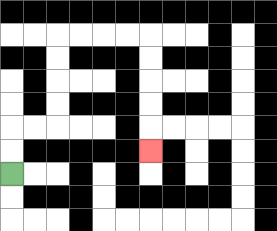{'start': '[0, 7]', 'end': '[6, 6]', 'path_directions': 'U,U,R,R,U,U,U,U,R,R,R,R,D,D,D,D,D', 'path_coordinates': '[[0, 7], [0, 6], [0, 5], [1, 5], [2, 5], [2, 4], [2, 3], [2, 2], [2, 1], [3, 1], [4, 1], [5, 1], [6, 1], [6, 2], [6, 3], [6, 4], [6, 5], [6, 6]]'}